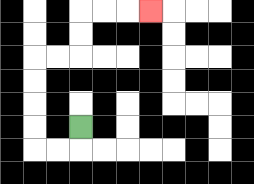{'start': '[3, 5]', 'end': '[6, 0]', 'path_directions': 'D,L,L,U,U,U,U,R,R,U,U,R,R,R', 'path_coordinates': '[[3, 5], [3, 6], [2, 6], [1, 6], [1, 5], [1, 4], [1, 3], [1, 2], [2, 2], [3, 2], [3, 1], [3, 0], [4, 0], [5, 0], [6, 0]]'}